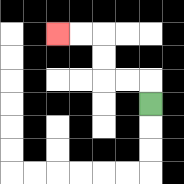{'start': '[6, 4]', 'end': '[2, 1]', 'path_directions': 'U,L,L,U,U,L,L', 'path_coordinates': '[[6, 4], [6, 3], [5, 3], [4, 3], [4, 2], [4, 1], [3, 1], [2, 1]]'}